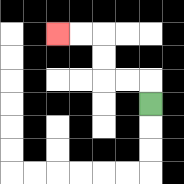{'start': '[6, 4]', 'end': '[2, 1]', 'path_directions': 'U,L,L,U,U,L,L', 'path_coordinates': '[[6, 4], [6, 3], [5, 3], [4, 3], [4, 2], [4, 1], [3, 1], [2, 1]]'}